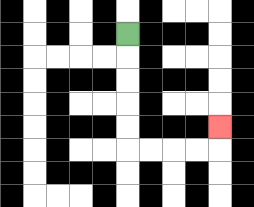{'start': '[5, 1]', 'end': '[9, 5]', 'path_directions': 'D,D,D,D,D,R,R,R,R,U', 'path_coordinates': '[[5, 1], [5, 2], [5, 3], [5, 4], [5, 5], [5, 6], [6, 6], [7, 6], [8, 6], [9, 6], [9, 5]]'}